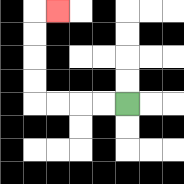{'start': '[5, 4]', 'end': '[2, 0]', 'path_directions': 'L,L,L,L,U,U,U,U,R', 'path_coordinates': '[[5, 4], [4, 4], [3, 4], [2, 4], [1, 4], [1, 3], [1, 2], [1, 1], [1, 0], [2, 0]]'}